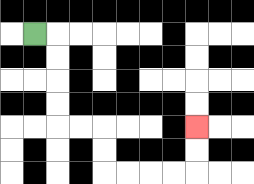{'start': '[1, 1]', 'end': '[8, 5]', 'path_directions': 'R,D,D,D,D,R,R,D,D,R,R,R,R,U,U', 'path_coordinates': '[[1, 1], [2, 1], [2, 2], [2, 3], [2, 4], [2, 5], [3, 5], [4, 5], [4, 6], [4, 7], [5, 7], [6, 7], [7, 7], [8, 7], [8, 6], [8, 5]]'}